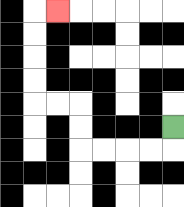{'start': '[7, 5]', 'end': '[2, 0]', 'path_directions': 'D,L,L,L,L,U,U,L,L,U,U,U,U,R', 'path_coordinates': '[[7, 5], [7, 6], [6, 6], [5, 6], [4, 6], [3, 6], [3, 5], [3, 4], [2, 4], [1, 4], [1, 3], [1, 2], [1, 1], [1, 0], [2, 0]]'}